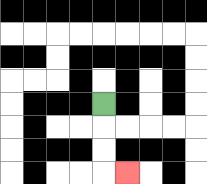{'start': '[4, 4]', 'end': '[5, 7]', 'path_directions': 'D,D,D,R', 'path_coordinates': '[[4, 4], [4, 5], [4, 6], [4, 7], [5, 7]]'}